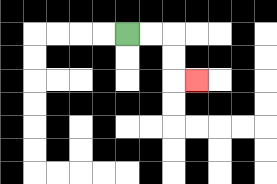{'start': '[5, 1]', 'end': '[8, 3]', 'path_directions': 'R,R,D,D,R', 'path_coordinates': '[[5, 1], [6, 1], [7, 1], [7, 2], [7, 3], [8, 3]]'}